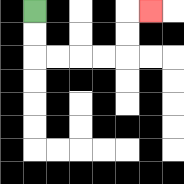{'start': '[1, 0]', 'end': '[6, 0]', 'path_directions': 'D,D,R,R,R,R,U,U,R', 'path_coordinates': '[[1, 0], [1, 1], [1, 2], [2, 2], [3, 2], [4, 2], [5, 2], [5, 1], [5, 0], [6, 0]]'}